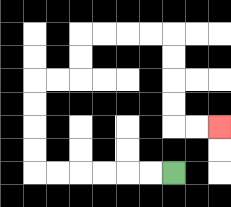{'start': '[7, 7]', 'end': '[9, 5]', 'path_directions': 'L,L,L,L,L,L,U,U,U,U,R,R,U,U,R,R,R,R,D,D,D,D,R,R', 'path_coordinates': '[[7, 7], [6, 7], [5, 7], [4, 7], [3, 7], [2, 7], [1, 7], [1, 6], [1, 5], [1, 4], [1, 3], [2, 3], [3, 3], [3, 2], [3, 1], [4, 1], [5, 1], [6, 1], [7, 1], [7, 2], [7, 3], [7, 4], [7, 5], [8, 5], [9, 5]]'}